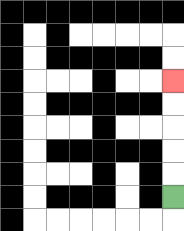{'start': '[7, 8]', 'end': '[7, 3]', 'path_directions': 'U,U,U,U,U', 'path_coordinates': '[[7, 8], [7, 7], [7, 6], [7, 5], [7, 4], [7, 3]]'}